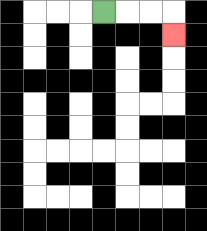{'start': '[4, 0]', 'end': '[7, 1]', 'path_directions': 'R,R,R,D', 'path_coordinates': '[[4, 0], [5, 0], [6, 0], [7, 0], [7, 1]]'}